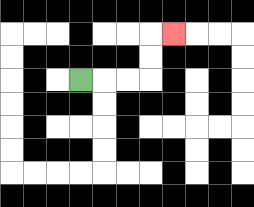{'start': '[3, 3]', 'end': '[7, 1]', 'path_directions': 'R,R,R,U,U,R', 'path_coordinates': '[[3, 3], [4, 3], [5, 3], [6, 3], [6, 2], [6, 1], [7, 1]]'}